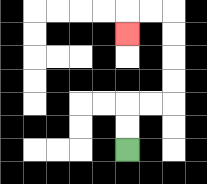{'start': '[5, 6]', 'end': '[5, 1]', 'path_directions': 'U,U,R,R,U,U,U,U,L,L,D', 'path_coordinates': '[[5, 6], [5, 5], [5, 4], [6, 4], [7, 4], [7, 3], [7, 2], [7, 1], [7, 0], [6, 0], [5, 0], [5, 1]]'}